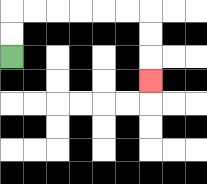{'start': '[0, 2]', 'end': '[6, 3]', 'path_directions': 'U,U,R,R,R,R,R,R,D,D,D', 'path_coordinates': '[[0, 2], [0, 1], [0, 0], [1, 0], [2, 0], [3, 0], [4, 0], [5, 0], [6, 0], [6, 1], [6, 2], [6, 3]]'}